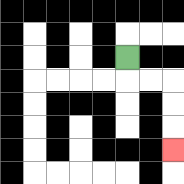{'start': '[5, 2]', 'end': '[7, 6]', 'path_directions': 'D,R,R,D,D,D', 'path_coordinates': '[[5, 2], [5, 3], [6, 3], [7, 3], [7, 4], [7, 5], [7, 6]]'}